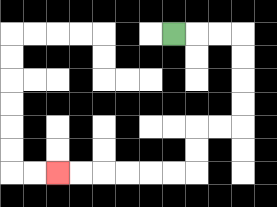{'start': '[7, 1]', 'end': '[2, 7]', 'path_directions': 'R,R,R,D,D,D,D,L,L,D,D,L,L,L,L,L,L', 'path_coordinates': '[[7, 1], [8, 1], [9, 1], [10, 1], [10, 2], [10, 3], [10, 4], [10, 5], [9, 5], [8, 5], [8, 6], [8, 7], [7, 7], [6, 7], [5, 7], [4, 7], [3, 7], [2, 7]]'}